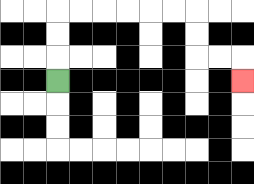{'start': '[2, 3]', 'end': '[10, 3]', 'path_directions': 'U,U,U,R,R,R,R,R,R,D,D,R,R,D', 'path_coordinates': '[[2, 3], [2, 2], [2, 1], [2, 0], [3, 0], [4, 0], [5, 0], [6, 0], [7, 0], [8, 0], [8, 1], [8, 2], [9, 2], [10, 2], [10, 3]]'}